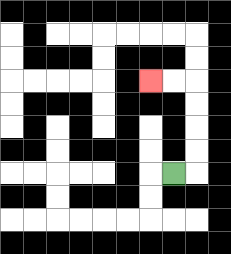{'start': '[7, 7]', 'end': '[6, 3]', 'path_directions': 'R,U,U,U,U,L,L', 'path_coordinates': '[[7, 7], [8, 7], [8, 6], [8, 5], [8, 4], [8, 3], [7, 3], [6, 3]]'}